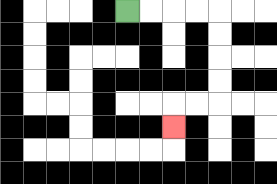{'start': '[5, 0]', 'end': '[7, 5]', 'path_directions': 'R,R,R,R,D,D,D,D,L,L,D', 'path_coordinates': '[[5, 0], [6, 0], [7, 0], [8, 0], [9, 0], [9, 1], [9, 2], [9, 3], [9, 4], [8, 4], [7, 4], [7, 5]]'}